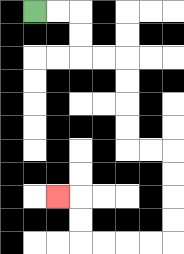{'start': '[1, 0]', 'end': '[2, 8]', 'path_directions': 'R,R,D,D,R,R,D,D,D,D,R,R,D,D,D,D,L,L,L,L,U,U,L', 'path_coordinates': '[[1, 0], [2, 0], [3, 0], [3, 1], [3, 2], [4, 2], [5, 2], [5, 3], [5, 4], [5, 5], [5, 6], [6, 6], [7, 6], [7, 7], [7, 8], [7, 9], [7, 10], [6, 10], [5, 10], [4, 10], [3, 10], [3, 9], [3, 8], [2, 8]]'}